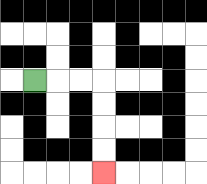{'start': '[1, 3]', 'end': '[4, 7]', 'path_directions': 'R,R,R,D,D,D,D', 'path_coordinates': '[[1, 3], [2, 3], [3, 3], [4, 3], [4, 4], [4, 5], [4, 6], [4, 7]]'}